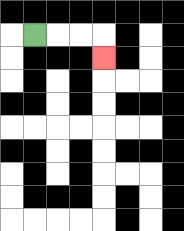{'start': '[1, 1]', 'end': '[4, 2]', 'path_directions': 'R,R,R,D', 'path_coordinates': '[[1, 1], [2, 1], [3, 1], [4, 1], [4, 2]]'}